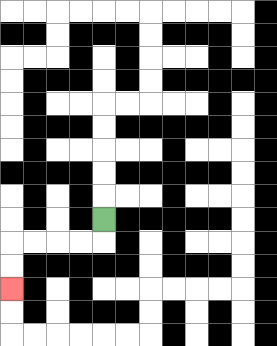{'start': '[4, 9]', 'end': '[0, 12]', 'path_directions': 'D,L,L,L,L,D,D', 'path_coordinates': '[[4, 9], [4, 10], [3, 10], [2, 10], [1, 10], [0, 10], [0, 11], [0, 12]]'}